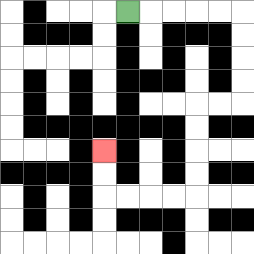{'start': '[5, 0]', 'end': '[4, 6]', 'path_directions': 'R,R,R,R,R,D,D,D,D,L,L,D,D,D,D,L,L,L,L,U,U', 'path_coordinates': '[[5, 0], [6, 0], [7, 0], [8, 0], [9, 0], [10, 0], [10, 1], [10, 2], [10, 3], [10, 4], [9, 4], [8, 4], [8, 5], [8, 6], [8, 7], [8, 8], [7, 8], [6, 8], [5, 8], [4, 8], [4, 7], [4, 6]]'}